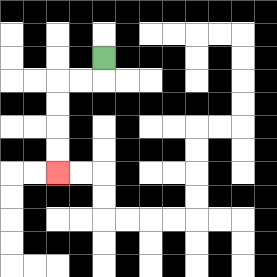{'start': '[4, 2]', 'end': '[2, 7]', 'path_directions': 'D,L,L,D,D,D,D', 'path_coordinates': '[[4, 2], [4, 3], [3, 3], [2, 3], [2, 4], [2, 5], [2, 6], [2, 7]]'}